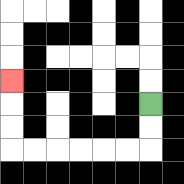{'start': '[6, 4]', 'end': '[0, 3]', 'path_directions': 'D,D,L,L,L,L,L,L,U,U,U', 'path_coordinates': '[[6, 4], [6, 5], [6, 6], [5, 6], [4, 6], [3, 6], [2, 6], [1, 6], [0, 6], [0, 5], [0, 4], [0, 3]]'}